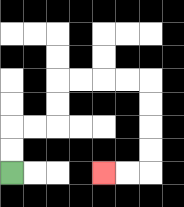{'start': '[0, 7]', 'end': '[4, 7]', 'path_directions': 'U,U,R,R,U,U,R,R,R,R,D,D,D,D,L,L', 'path_coordinates': '[[0, 7], [0, 6], [0, 5], [1, 5], [2, 5], [2, 4], [2, 3], [3, 3], [4, 3], [5, 3], [6, 3], [6, 4], [6, 5], [6, 6], [6, 7], [5, 7], [4, 7]]'}